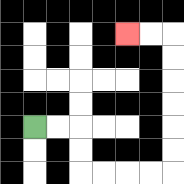{'start': '[1, 5]', 'end': '[5, 1]', 'path_directions': 'R,R,D,D,R,R,R,R,U,U,U,U,U,U,L,L', 'path_coordinates': '[[1, 5], [2, 5], [3, 5], [3, 6], [3, 7], [4, 7], [5, 7], [6, 7], [7, 7], [7, 6], [7, 5], [7, 4], [7, 3], [7, 2], [7, 1], [6, 1], [5, 1]]'}